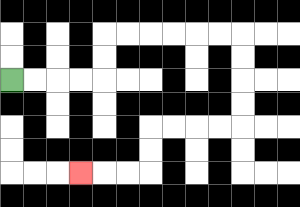{'start': '[0, 3]', 'end': '[3, 7]', 'path_directions': 'R,R,R,R,U,U,R,R,R,R,R,R,D,D,D,D,L,L,L,L,D,D,L,L,L', 'path_coordinates': '[[0, 3], [1, 3], [2, 3], [3, 3], [4, 3], [4, 2], [4, 1], [5, 1], [6, 1], [7, 1], [8, 1], [9, 1], [10, 1], [10, 2], [10, 3], [10, 4], [10, 5], [9, 5], [8, 5], [7, 5], [6, 5], [6, 6], [6, 7], [5, 7], [4, 7], [3, 7]]'}